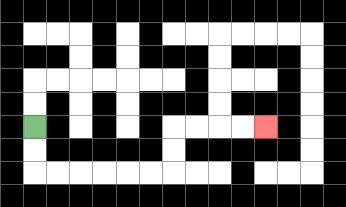{'start': '[1, 5]', 'end': '[11, 5]', 'path_directions': 'D,D,R,R,R,R,R,R,U,U,R,R,R,R', 'path_coordinates': '[[1, 5], [1, 6], [1, 7], [2, 7], [3, 7], [4, 7], [5, 7], [6, 7], [7, 7], [7, 6], [7, 5], [8, 5], [9, 5], [10, 5], [11, 5]]'}